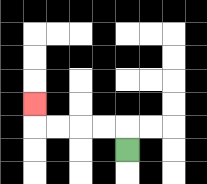{'start': '[5, 6]', 'end': '[1, 4]', 'path_directions': 'U,L,L,L,L,U', 'path_coordinates': '[[5, 6], [5, 5], [4, 5], [3, 5], [2, 5], [1, 5], [1, 4]]'}